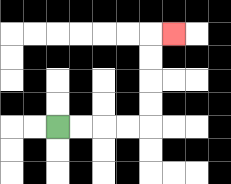{'start': '[2, 5]', 'end': '[7, 1]', 'path_directions': 'R,R,R,R,U,U,U,U,R', 'path_coordinates': '[[2, 5], [3, 5], [4, 5], [5, 5], [6, 5], [6, 4], [6, 3], [6, 2], [6, 1], [7, 1]]'}